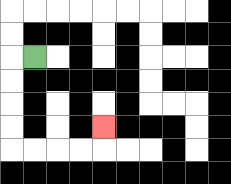{'start': '[1, 2]', 'end': '[4, 5]', 'path_directions': 'L,D,D,D,D,R,R,R,R,U', 'path_coordinates': '[[1, 2], [0, 2], [0, 3], [0, 4], [0, 5], [0, 6], [1, 6], [2, 6], [3, 6], [4, 6], [4, 5]]'}